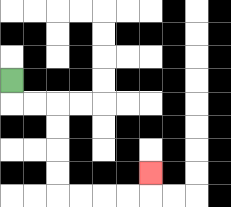{'start': '[0, 3]', 'end': '[6, 7]', 'path_directions': 'D,R,R,D,D,D,D,R,R,R,R,U', 'path_coordinates': '[[0, 3], [0, 4], [1, 4], [2, 4], [2, 5], [2, 6], [2, 7], [2, 8], [3, 8], [4, 8], [5, 8], [6, 8], [6, 7]]'}